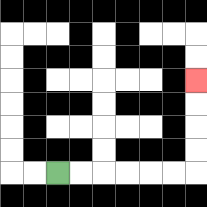{'start': '[2, 7]', 'end': '[8, 3]', 'path_directions': 'R,R,R,R,R,R,U,U,U,U', 'path_coordinates': '[[2, 7], [3, 7], [4, 7], [5, 7], [6, 7], [7, 7], [8, 7], [8, 6], [8, 5], [8, 4], [8, 3]]'}